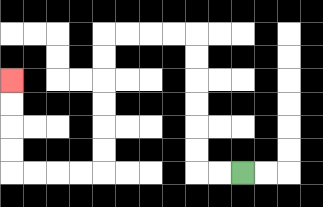{'start': '[10, 7]', 'end': '[0, 3]', 'path_directions': 'L,L,U,U,U,U,U,U,L,L,L,L,D,D,D,D,D,D,L,L,L,L,U,U,U,U', 'path_coordinates': '[[10, 7], [9, 7], [8, 7], [8, 6], [8, 5], [8, 4], [8, 3], [8, 2], [8, 1], [7, 1], [6, 1], [5, 1], [4, 1], [4, 2], [4, 3], [4, 4], [4, 5], [4, 6], [4, 7], [3, 7], [2, 7], [1, 7], [0, 7], [0, 6], [0, 5], [0, 4], [0, 3]]'}